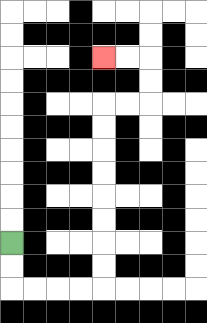{'start': '[0, 10]', 'end': '[4, 2]', 'path_directions': 'D,D,R,R,R,R,U,U,U,U,U,U,U,U,R,R,U,U,L,L', 'path_coordinates': '[[0, 10], [0, 11], [0, 12], [1, 12], [2, 12], [3, 12], [4, 12], [4, 11], [4, 10], [4, 9], [4, 8], [4, 7], [4, 6], [4, 5], [4, 4], [5, 4], [6, 4], [6, 3], [6, 2], [5, 2], [4, 2]]'}